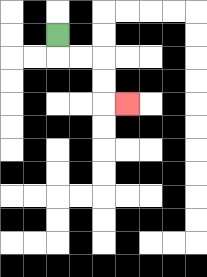{'start': '[2, 1]', 'end': '[5, 4]', 'path_directions': 'D,R,R,D,D,R', 'path_coordinates': '[[2, 1], [2, 2], [3, 2], [4, 2], [4, 3], [4, 4], [5, 4]]'}